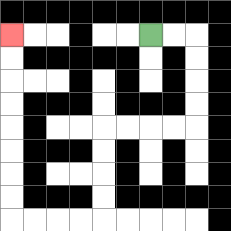{'start': '[6, 1]', 'end': '[0, 1]', 'path_directions': 'R,R,D,D,D,D,L,L,L,L,D,D,D,D,L,L,L,L,U,U,U,U,U,U,U,U', 'path_coordinates': '[[6, 1], [7, 1], [8, 1], [8, 2], [8, 3], [8, 4], [8, 5], [7, 5], [6, 5], [5, 5], [4, 5], [4, 6], [4, 7], [4, 8], [4, 9], [3, 9], [2, 9], [1, 9], [0, 9], [0, 8], [0, 7], [0, 6], [0, 5], [0, 4], [0, 3], [0, 2], [0, 1]]'}